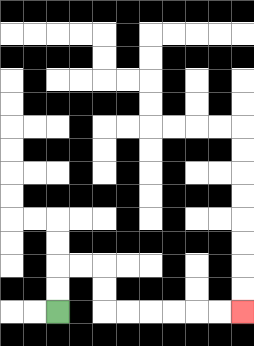{'start': '[2, 13]', 'end': '[10, 13]', 'path_directions': 'U,U,R,R,D,D,R,R,R,R,R,R', 'path_coordinates': '[[2, 13], [2, 12], [2, 11], [3, 11], [4, 11], [4, 12], [4, 13], [5, 13], [6, 13], [7, 13], [8, 13], [9, 13], [10, 13]]'}